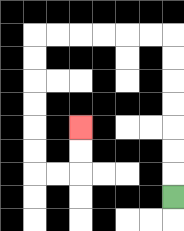{'start': '[7, 8]', 'end': '[3, 5]', 'path_directions': 'U,U,U,U,U,U,U,L,L,L,L,L,L,D,D,D,D,D,D,R,R,U,U', 'path_coordinates': '[[7, 8], [7, 7], [7, 6], [7, 5], [7, 4], [7, 3], [7, 2], [7, 1], [6, 1], [5, 1], [4, 1], [3, 1], [2, 1], [1, 1], [1, 2], [1, 3], [1, 4], [1, 5], [1, 6], [1, 7], [2, 7], [3, 7], [3, 6], [3, 5]]'}